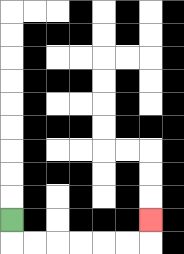{'start': '[0, 9]', 'end': '[6, 9]', 'path_directions': 'D,R,R,R,R,R,R,U', 'path_coordinates': '[[0, 9], [0, 10], [1, 10], [2, 10], [3, 10], [4, 10], [5, 10], [6, 10], [6, 9]]'}